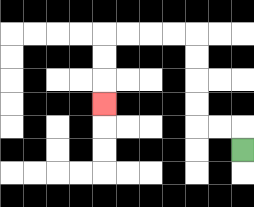{'start': '[10, 6]', 'end': '[4, 4]', 'path_directions': 'U,L,L,U,U,U,U,L,L,L,L,D,D,D', 'path_coordinates': '[[10, 6], [10, 5], [9, 5], [8, 5], [8, 4], [8, 3], [8, 2], [8, 1], [7, 1], [6, 1], [5, 1], [4, 1], [4, 2], [4, 3], [4, 4]]'}